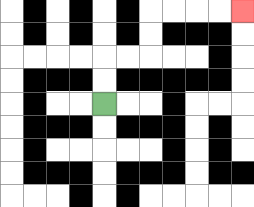{'start': '[4, 4]', 'end': '[10, 0]', 'path_directions': 'U,U,R,R,U,U,R,R,R,R', 'path_coordinates': '[[4, 4], [4, 3], [4, 2], [5, 2], [6, 2], [6, 1], [6, 0], [7, 0], [8, 0], [9, 0], [10, 0]]'}